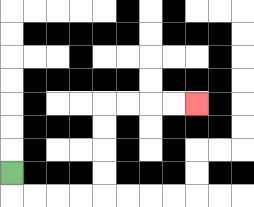{'start': '[0, 7]', 'end': '[8, 4]', 'path_directions': 'D,R,R,R,R,U,U,U,U,R,R,R,R', 'path_coordinates': '[[0, 7], [0, 8], [1, 8], [2, 8], [3, 8], [4, 8], [4, 7], [4, 6], [4, 5], [4, 4], [5, 4], [6, 4], [7, 4], [8, 4]]'}